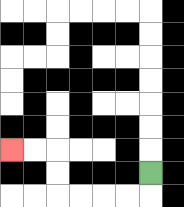{'start': '[6, 7]', 'end': '[0, 6]', 'path_directions': 'D,L,L,L,L,U,U,L,L', 'path_coordinates': '[[6, 7], [6, 8], [5, 8], [4, 8], [3, 8], [2, 8], [2, 7], [2, 6], [1, 6], [0, 6]]'}